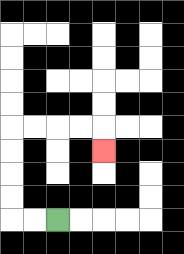{'start': '[2, 9]', 'end': '[4, 6]', 'path_directions': 'L,L,U,U,U,U,R,R,R,R,D', 'path_coordinates': '[[2, 9], [1, 9], [0, 9], [0, 8], [0, 7], [0, 6], [0, 5], [1, 5], [2, 5], [3, 5], [4, 5], [4, 6]]'}